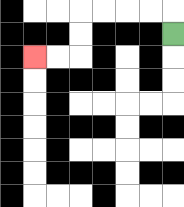{'start': '[7, 1]', 'end': '[1, 2]', 'path_directions': 'U,L,L,L,L,D,D,L,L', 'path_coordinates': '[[7, 1], [7, 0], [6, 0], [5, 0], [4, 0], [3, 0], [3, 1], [3, 2], [2, 2], [1, 2]]'}